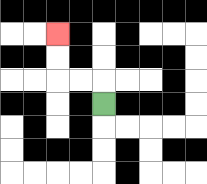{'start': '[4, 4]', 'end': '[2, 1]', 'path_directions': 'U,L,L,U,U', 'path_coordinates': '[[4, 4], [4, 3], [3, 3], [2, 3], [2, 2], [2, 1]]'}